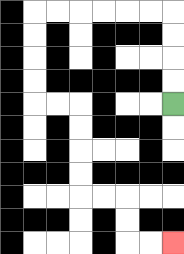{'start': '[7, 4]', 'end': '[7, 10]', 'path_directions': 'U,U,U,U,L,L,L,L,L,L,D,D,D,D,R,R,D,D,D,D,R,R,D,D,R,R', 'path_coordinates': '[[7, 4], [7, 3], [7, 2], [7, 1], [7, 0], [6, 0], [5, 0], [4, 0], [3, 0], [2, 0], [1, 0], [1, 1], [1, 2], [1, 3], [1, 4], [2, 4], [3, 4], [3, 5], [3, 6], [3, 7], [3, 8], [4, 8], [5, 8], [5, 9], [5, 10], [6, 10], [7, 10]]'}